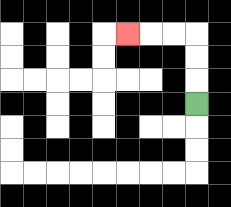{'start': '[8, 4]', 'end': '[5, 1]', 'path_directions': 'U,U,U,L,L,L', 'path_coordinates': '[[8, 4], [8, 3], [8, 2], [8, 1], [7, 1], [6, 1], [5, 1]]'}